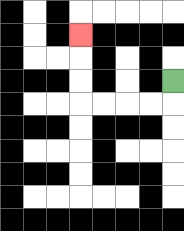{'start': '[7, 3]', 'end': '[3, 1]', 'path_directions': 'D,L,L,L,L,U,U,U', 'path_coordinates': '[[7, 3], [7, 4], [6, 4], [5, 4], [4, 4], [3, 4], [3, 3], [3, 2], [3, 1]]'}